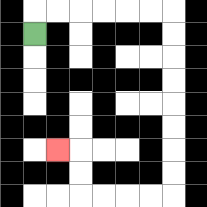{'start': '[1, 1]', 'end': '[2, 6]', 'path_directions': 'U,R,R,R,R,R,R,D,D,D,D,D,D,D,D,L,L,L,L,U,U,L', 'path_coordinates': '[[1, 1], [1, 0], [2, 0], [3, 0], [4, 0], [5, 0], [6, 0], [7, 0], [7, 1], [7, 2], [7, 3], [7, 4], [7, 5], [7, 6], [7, 7], [7, 8], [6, 8], [5, 8], [4, 8], [3, 8], [3, 7], [3, 6], [2, 6]]'}